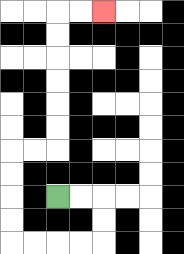{'start': '[2, 8]', 'end': '[4, 0]', 'path_directions': 'R,R,D,D,L,L,L,L,U,U,U,U,R,R,U,U,U,U,U,U,R,R', 'path_coordinates': '[[2, 8], [3, 8], [4, 8], [4, 9], [4, 10], [3, 10], [2, 10], [1, 10], [0, 10], [0, 9], [0, 8], [0, 7], [0, 6], [1, 6], [2, 6], [2, 5], [2, 4], [2, 3], [2, 2], [2, 1], [2, 0], [3, 0], [4, 0]]'}